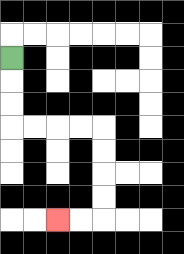{'start': '[0, 2]', 'end': '[2, 9]', 'path_directions': 'D,D,D,R,R,R,R,D,D,D,D,L,L', 'path_coordinates': '[[0, 2], [0, 3], [0, 4], [0, 5], [1, 5], [2, 5], [3, 5], [4, 5], [4, 6], [4, 7], [4, 8], [4, 9], [3, 9], [2, 9]]'}